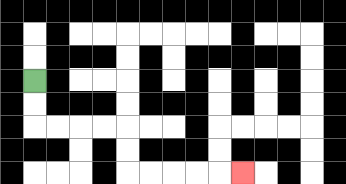{'start': '[1, 3]', 'end': '[10, 7]', 'path_directions': 'D,D,R,R,R,R,D,D,R,R,R,R,R', 'path_coordinates': '[[1, 3], [1, 4], [1, 5], [2, 5], [3, 5], [4, 5], [5, 5], [5, 6], [5, 7], [6, 7], [7, 7], [8, 7], [9, 7], [10, 7]]'}